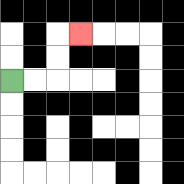{'start': '[0, 3]', 'end': '[3, 1]', 'path_directions': 'R,R,U,U,R', 'path_coordinates': '[[0, 3], [1, 3], [2, 3], [2, 2], [2, 1], [3, 1]]'}